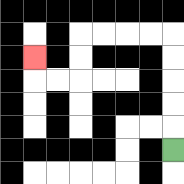{'start': '[7, 6]', 'end': '[1, 2]', 'path_directions': 'U,U,U,U,U,L,L,L,L,D,D,L,L,U', 'path_coordinates': '[[7, 6], [7, 5], [7, 4], [7, 3], [7, 2], [7, 1], [6, 1], [5, 1], [4, 1], [3, 1], [3, 2], [3, 3], [2, 3], [1, 3], [1, 2]]'}